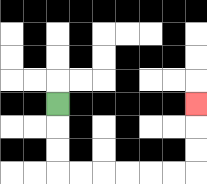{'start': '[2, 4]', 'end': '[8, 4]', 'path_directions': 'D,D,D,R,R,R,R,R,R,U,U,U', 'path_coordinates': '[[2, 4], [2, 5], [2, 6], [2, 7], [3, 7], [4, 7], [5, 7], [6, 7], [7, 7], [8, 7], [8, 6], [8, 5], [8, 4]]'}